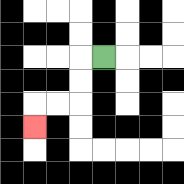{'start': '[4, 2]', 'end': '[1, 5]', 'path_directions': 'L,D,D,L,L,D', 'path_coordinates': '[[4, 2], [3, 2], [3, 3], [3, 4], [2, 4], [1, 4], [1, 5]]'}